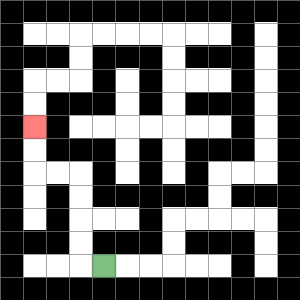{'start': '[4, 11]', 'end': '[1, 5]', 'path_directions': 'L,U,U,U,U,L,L,U,U', 'path_coordinates': '[[4, 11], [3, 11], [3, 10], [3, 9], [3, 8], [3, 7], [2, 7], [1, 7], [1, 6], [1, 5]]'}